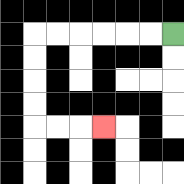{'start': '[7, 1]', 'end': '[4, 5]', 'path_directions': 'L,L,L,L,L,L,D,D,D,D,R,R,R', 'path_coordinates': '[[7, 1], [6, 1], [5, 1], [4, 1], [3, 1], [2, 1], [1, 1], [1, 2], [1, 3], [1, 4], [1, 5], [2, 5], [3, 5], [4, 5]]'}